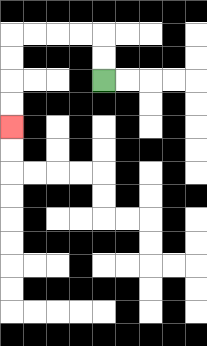{'start': '[4, 3]', 'end': '[0, 5]', 'path_directions': 'U,U,L,L,L,L,D,D,D,D', 'path_coordinates': '[[4, 3], [4, 2], [4, 1], [3, 1], [2, 1], [1, 1], [0, 1], [0, 2], [0, 3], [0, 4], [0, 5]]'}